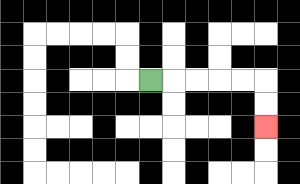{'start': '[6, 3]', 'end': '[11, 5]', 'path_directions': 'R,R,R,R,R,D,D', 'path_coordinates': '[[6, 3], [7, 3], [8, 3], [9, 3], [10, 3], [11, 3], [11, 4], [11, 5]]'}